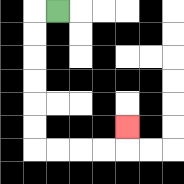{'start': '[2, 0]', 'end': '[5, 5]', 'path_directions': 'L,D,D,D,D,D,D,R,R,R,R,U', 'path_coordinates': '[[2, 0], [1, 0], [1, 1], [1, 2], [1, 3], [1, 4], [1, 5], [1, 6], [2, 6], [3, 6], [4, 6], [5, 6], [5, 5]]'}